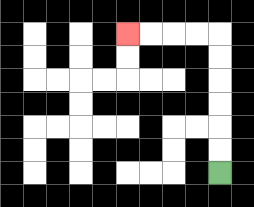{'start': '[9, 7]', 'end': '[5, 1]', 'path_directions': 'U,U,U,U,U,U,L,L,L,L', 'path_coordinates': '[[9, 7], [9, 6], [9, 5], [9, 4], [9, 3], [9, 2], [9, 1], [8, 1], [7, 1], [6, 1], [5, 1]]'}